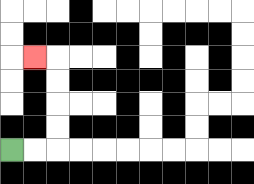{'start': '[0, 6]', 'end': '[1, 2]', 'path_directions': 'R,R,U,U,U,U,L', 'path_coordinates': '[[0, 6], [1, 6], [2, 6], [2, 5], [2, 4], [2, 3], [2, 2], [1, 2]]'}